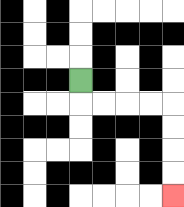{'start': '[3, 3]', 'end': '[7, 8]', 'path_directions': 'D,R,R,R,R,D,D,D,D', 'path_coordinates': '[[3, 3], [3, 4], [4, 4], [5, 4], [6, 4], [7, 4], [7, 5], [7, 6], [7, 7], [7, 8]]'}